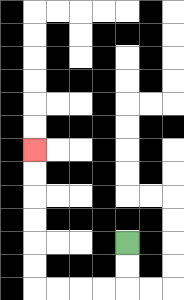{'start': '[5, 10]', 'end': '[1, 6]', 'path_directions': 'D,D,L,L,L,L,U,U,U,U,U,U', 'path_coordinates': '[[5, 10], [5, 11], [5, 12], [4, 12], [3, 12], [2, 12], [1, 12], [1, 11], [1, 10], [1, 9], [1, 8], [1, 7], [1, 6]]'}